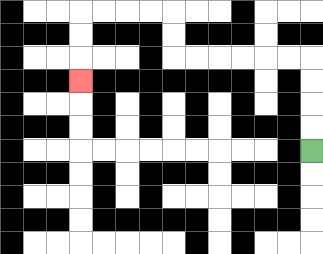{'start': '[13, 6]', 'end': '[3, 3]', 'path_directions': 'U,U,U,U,L,L,L,L,L,L,U,U,L,L,L,L,D,D,D', 'path_coordinates': '[[13, 6], [13, 5], [13, 4], [13, 3], [13, 2], [12, 2], [11, 2], [10, 2], [9, 2], [8, 2], [7, 2], [7, 1], [7, 0], [6, 0], [5, 0], [4, 0], [3, 0], [3, 1], [3, 2], [3, 3]]'}